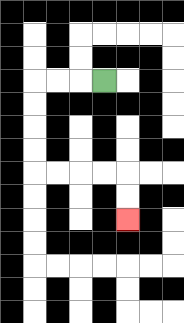{'start': '[4, 3]', 'end': '[5, 9]', 'path_directions': 'L,L,L,D,D,D,D,R,R,R,R,D,D', 'path_coordinates': '[[4, 3], [3, 3], [2, 3], [1, 3], [1, 4], [1, 5], [1, 6], [1, 7], [2, 7], [3, 7], [4, 7], [5, 7], [5, 8], [5, 9]]'}